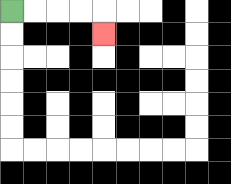{'start': '[0, 0]', 'end': '[4, 1]', 'path_directions': 'R,R,R,R,D', 'path_coordinates': '[[0, 0], [1, 0], [2, 0], [3, 0], [4, 0], [4, 1]]'}